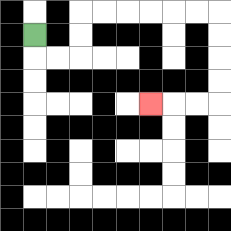{'start': '[1, 1]', 'end': '[6, 4]', 'path_directions': 'D,R,R,U,U,R,R,R,R,R,R,D,D,D,D,L,L,L', 'path_coordinates': '[[1, 1], [1, 2], [2, 2], [3, 2], [3, 1], [3, 0], [4, 0], [5, 0], [6, 0], [7, 0], [8, 0], [9, 0], [9, 1], [9, 2], [9, 3], [9, 4], [8, 4], [7, 4], [6, 4]]'}